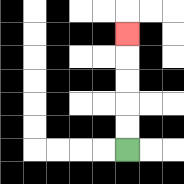{'start': '[5, 6]', 'end': '[5, 1]', 'path_directions': 'U,U,U,U,U', 'path_coordinates': '[[5, 6], [5, 5], [5, 4], [5, 3], [5, 2], [5, 1]]'}